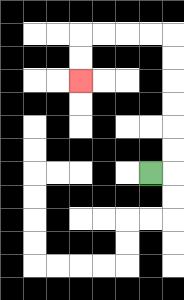{'start': '[6, 7]', 'end': '[3, 3]', 'path_directions': 'R,U,U,U,U,U,U,L,L,L,L,D,D', 'path_coordinates': '[[6, 7], [7, 7], [7, 6], [7, 5], [7, 4], [7, 3], [7, 2], [7, 1], [6, 1], [5, 1], [4, 1], [3, 1], [3, 2], [3, 3]]'}